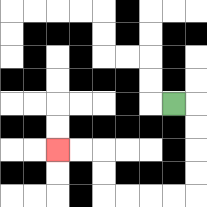{'start': '[7, 4]', 'end': '[2, 6]', 'path_directions': 'R,D,D,D,D,L,L,L,L,U,U,L,L', 'path_coordinates': '[[7, 4], [8, 4], [8, 5], [8, 6], [8, 7], [8, 8], [7, 8], [6, 8], [5, 8], [4, 8], [4, 7], [4, 6], [3, 6], [2, 6]]'}